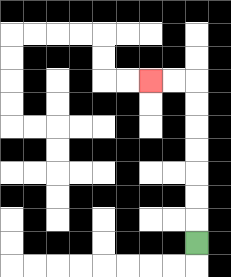{'start': '[8, 10]', 'end': '[6, 3]', 'path_directions': 'U,U,U,U,U,U,U,L,L', 'path_coordinates': '[[8, 10], [8, 9], [8, 8], [8, 7], [8, 6], [8, 5], [8, 4], [8, 3], [7, 3], [6, 3]]'}